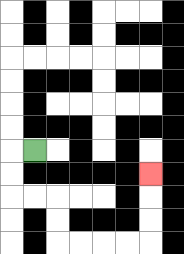{'start': '[1, 6]', 'end': '[6, 7]', 'path_directions': 'L,D,D,R,R,D,D,R,R,R,R,U,U,U', 'path_coordinates': '[[1, 6], [0, 6], [0, 7], [0, 8], [1, 8], [2, 8], [2, 9], [2, 10], [3, 10], [4, 10], [5, 10], [6, 10], [6, 9], [6, 8], [6, 7]]'}